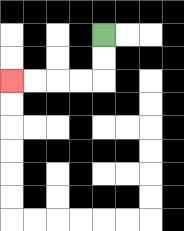{'start': '[4, 1]', 'end': '[0, 3]', 'path_directions': 'D,D,L,L,L,L', 'path_coordinates': '[[4, 1], [4, 2], [4, 3], [3, 3], [2, 3], [1, 3], [0, 3]]'}